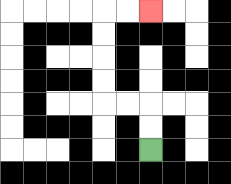{'start': '[6, 6]', 'end': '[6, 0]', 'path_directions': 'U,U,L,L,U,U,U,U,R,R', 'path_coordinates': '[[6, 6], [6, 5], [6, 4], [5, 4], [4, 4], [4, 3], [4, 2], [4, 1], [4, 0], [5, 0], [6, 0]]'}